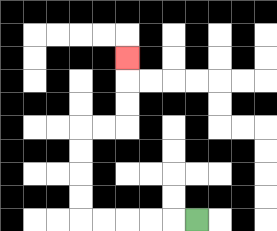{'start': '[8, 9]', 'end': '[5, 2]', 'path_directions': 'L,L,L,L,L,U,U,U,U,R,R,U,U,U', 'path_coordinates': '[[8, 9], [7, 9], [6, 9], [5, 9], [4, 9], [3, 9], [3, 8], [3, 7], [3, 6], [3, 5], [4, 5], [5, 5], [5, 4], [5, 3], [5, 2]]'}